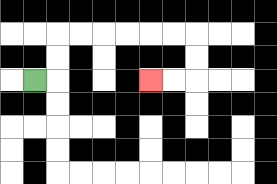{'start': '[1, 3]', 'end': '[6, 3]', 'path_directions': 'R,U,U,R,R,R,R,R,R,D,D,L,L', 'path_coordinates': '[[1, 3], [2, 3], [2, 2], [2, 1], [3, 1], [4, 1], [5, 1], [6, 1], [7, 1], [8, 1], [8, 2], [8, 3], [7, 3], [6, 3]]'}